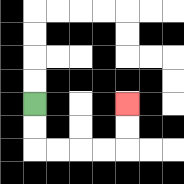{'start': '[1, 4]', 'end': '[5, 4]', 'path_directions': 'D,D,R,R,R,R,U,U', 'path_coordinates': '[[1, 4], [1, 5], [1, 6], [2, 6], [3, 6], [4, 6], [5, 6], [5, 5], [5, 4]]'}